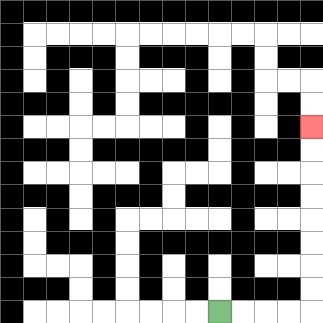{'start': '[9, 13]', 'end': '[13, 5]', 'path_directions': 'R,R,R,R,U,U,U,U,U,U,U,U', 'path_coordinates': '[[9, 13], [10, 13], [11, 13], [12, 13], [13, 13], [13, 12], [13, 11], [13, 10], [13, 9], [13, 8], [13, 7], [13, 6], [13, 5]]'}